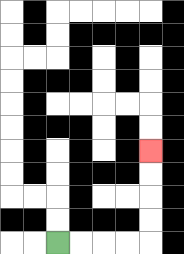{'start': '[2, 10]', 'end': '[6, 6]', 'path_directions': 'R,R,R,R,U,U,U,U', 'path_coordinates': '[[2, 10], [3, 10], [4, 10], [5, 10], [6, 10], [6, 9], [6, 8], [6, 7], [6, 6]]'}